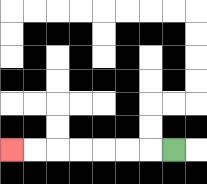{'start': '[7, 6]', 'end': '[0, 6]', 'path_directions': 'L,L,L,L,L,L,L', 'path_coordinates': '[[7, 6], [6, 6], [5, 6], [4, 6], [3, 6], [2, 6], [1, 6], [0, 6]]'}